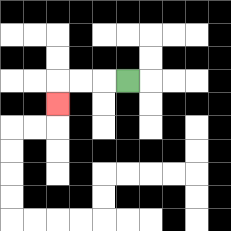{'start': '[5, 3]', 'end': '[2, 4]', 'path_directions': 'L,L,L,D', 'path_coordinates': '[[5, 3], [4, 3], [3, 3], [2, 3], [2, 4]]'}